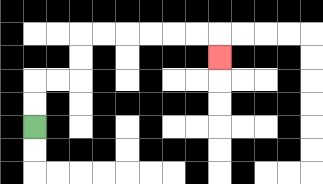{'start': '[1, 5]', 'end': '[9, 2]', 'path_directions': 'U,U,R,R,U,U,R,R,R,R,R,R,D', 'path_coordinates': '[[1, 5], [1, 4], [1, 3], [2, 3], [3, 3], [3, 2], [3, 1], [4, 1], [5, 1], [6, 1], [7, 1], [8, 1], [9, 1], [9, 2]]'}